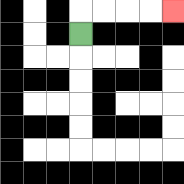{'start': '[3, 1]', 'end': '[7, 0]', 'path_directions': 'U,R,R,R,R', 'path_coordinates': '[[3, 1], [3, 0], [4, 0], [5, 0], [6, 0], [7, 0]]'}